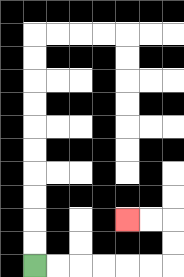{'start': '[1, 11]', 'end': '[5, 9]', 'path_directions': 'R,R,R,R,R,R,U,U,L,L', 'path_coordinates': '[[1, 11], [2, 11], [3, 11], [4, 11], [5, 11], [6, 11], [7, 11], [7, 10], [7, 9], [6, 9], [5, 9]]'}